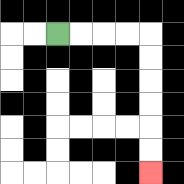{'start': '[2, 1]', 'end': '[6, 7]', 'path_directions': 'R,R,R,R,D,D,D,D,D,D', 'path_coordinates': '[[2, 1], [3, 1], [4, 1], [5, 1], [6, 1], [6, 2], [6, 3], [6, 4], [6, 5], [6, 6], [6, 7]]'}